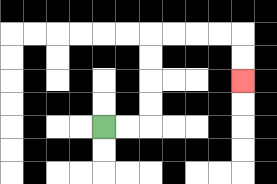{'start': '[4, 5]', 'end': '[10, 3]', 'path_directions': 'R,R,U,U,U,U,R,R,R,R,D,D', 'path_coordinates': '[[4, 5], [5, 5], [6, 5], [6, 4], [6, 3], [6, 2], [6, 1], [7, 1], [8, 1], [9, 1], [10, 1], [10, 2], [10, 3]]'}